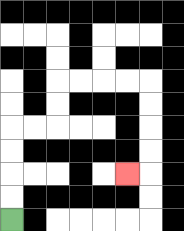{'start': '[0, 9]', 'end': '[5, 7]', 'path_directions': 'U,U,U,U,R,R,U,U,R,R,R,R,D,D,D,D,L', 'path_coordinates': '[[0, 9], [0, 8], [0, 7], [0, 6], [0, 5], [1, 5], [2, 5], [2, 4], [2, 3], [3, 3], [4, 3], [5, 3], [6, 3], [6, 4], [6, 5], [6, 6], [6, 7], [5, 7]]'}